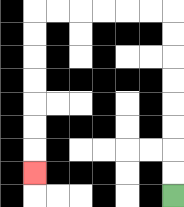{'start': '[7, 8]', 'end': '[1, 7]', 'path_directions': 'U,U,U,U,U,U,U,U,L,L,L,L,L,L,D,D,D,D,D,D,D', 'path_coordinates': '[[7, 8], [7, 7], [7, 6], [7, 5], [7, 4], [7, 3], [7, 2], [7, 1], [7, 0], [6, 0], [5, 0], [4, 0], [3, 0], [2, 0], [1, 0], [1, 1], [1, 2], [1, 3], [1, 4], [1, 5], [1, 6], [1, 7]]'}